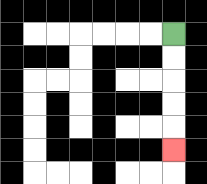{'start': '[7, 1]', 'end': '[7, 6]', 'path_directions': 'D,D,D,D,D', 'path_coordinates': '[[7, 1], [7, 2], [7, 3], [7, 4], [7, 5], [7, 6]]'}